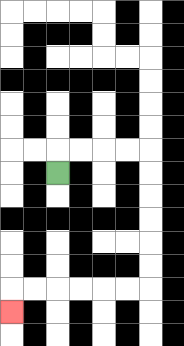{'start': '[2, 7]', 'end': '[0, 13]', 'path_directions': 'U,R,R,R,R,D,D,D,D,D,D,L,L,L,L,L,L,D', 'path_coordinates': '[[2, 7], [2, 6], [3, 6], [4, 6], [5, 6], [6, 6], [6, 7], [6, 8], [6, 9], [6, 10], [6, 11], [6, 12], [5, 12], [4, 12], [3, 12], [2, 12], [1, 12], [0, 12], [0, 13]]'}